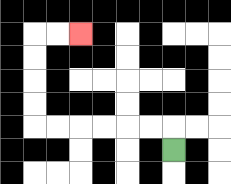{'start': '[7, 6]', 'end': '[3, 1]', 'path_directions': 'U,L,L,L,L,L,L,U,U,U,U,R,R', 'path_coordinates': '[[7, 6], [7, 5], [6, 5], [5, 5], [4, 5], [3, 5], [2, 5], [1, 5], [1, 4], [1, 3], [1, 2], [1, 1], [2, 1], [3, 1]]'}